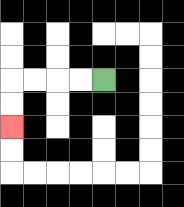{'start': '[4, 3]', 'end': '[0, 5]', 'path_directions': 'L,L,L,L,D,D', 'path_coordinates': '[[4, 3], [3, 3], [2, 3], [1, 3], [0, 3], [0, 4], [0, 5]]'}